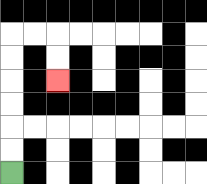{'start': '[0, 7]', 'end': '[2, 3]', 'path_directions': 'U,U,U,U,U,U,R,R,D,D', 'path_coordinates': '[[0, 7], [0, 6], [0, 5], [0, 4], [0, 3], [0, 2], [0, 1], [1, 1], [2, 1], [2, 2], [2, 3]]'}